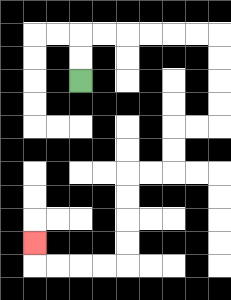{'start': '[3, 3]', 'end': '[1, 10]', 'path_directions': 'U,U,R,R,R,R,R,R,D,D,D,D,L,L,D,D,L,L,D,D,D,D,L,L,L,L,U', 'path_coordinates': '[[3, 3], [3, 2], [3, 1], [4, 1], [5, 1], [6, 1], [7, 1], [8, 1], [9, 1], [9, 2], [9, 3], [9, 4], [9, 5], [8, 5], [7, 5], [7, 6], [7, 7], [6, 7], [5, 7], [5, 8], [5, 9], [5, 10], [5, 11], [4, 11], [3, 11], [2, 11], [1, 11], [1, 10]]'}